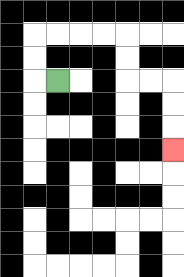{'start': '[2, 3]', 'end': '[7, 6]', 'path_directions': 'L,U,U,R,R,R,R,D,D,R,R,D,D,D', 'path_coordinates': '[[2, 3], [1, 3], [1, 2], [1, 1], [2, 1], [3, 1], [4, 1], [5, 1], [5, 2], [5, 3], [6, 3], [7, 3], [7, 4], [7, 5], [7, 6]]'}